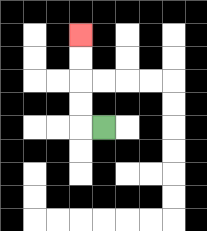{'start': '[4, 5]', 'end': '[3, 1]', 'path_directions': 'L,U,U,U,U', 'path_coordinates': '[[4, 5], [3, 5], [3, 4], [3, 3], [3, 2], [3, 1]]'}